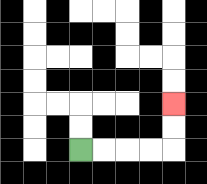{'start': '[3, 6]', 'end': '[7, 4]', 'path_directions': 'R,R,R,R,U,U', 'path_coordinates': '[[3, 6], [4, 6], [5, 6], [6, 6], [7, 6], [7, 5], [7, 4]]'}